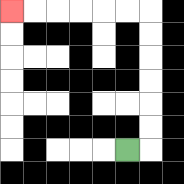{'start': '[5, 6]', 'end': '[0, 0]', 'path_directions': 'R,U,U,U,U,U,U,L,L,L,L,L,L', 'path_coordinates': '[[5, 6], [6, 6], [6, 5], [6, 4], [6, 3], [6, 2], [6, 1], [6, 0], [5, 0], [4, 0], [3, 0], [2, 0], [1, 0], [0, 0]]'}